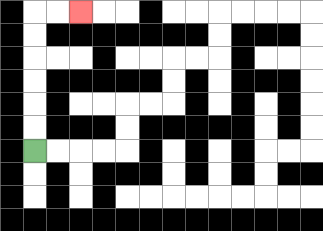{'start': '[1, 6]', 'end': '[3, 0]', 'path_directions': 'U,U,U,U,U,U,R,R', 'path_coordinates': '[[1, 6], [1, 5], [1, 4], [1, 3], [1, 2], [1, 1], [1, 0], [2, 0], [3, 0]]'}